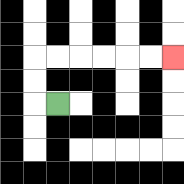{'start': '[2, 4]', 'end': '[7, 2]', 'path_directions': 'L,U,U,R,R,R,R,R,R', 'path_coordinates': '[[2, 4], [1, 4], [1, 3], [1, 2], [2, 2], [3, 2], [4, 2], [5, 2], [6, 2], [7, 2]]'}